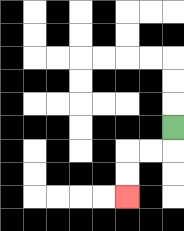{'start': '[7, 5]', 'end': '[5, 8]', 'path_directions': 'D,L,L,D,D', 'path_coordinates': '[[7, 5], [7, 6], [6, 6], [5, 6], [5, 7], [5, 8]]'}